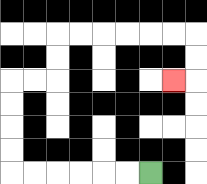{'start': '[6, 7]', 'end': '[7, 3]', 'path_directions': 'L,L,L,L,L,L,U,U,U,U,R,R,U,U,R,R,R,R,R,R,D,D,L', 'path_coordinates': '[[6, 7], [5, 7], [4, 7], [3, 7], [2, 7], [1, 7], [0, 7], [0, 6], [0, 5], [0, 4], [0, 3], [1, 3], [2, 3], [2, 2], [2, 1], [3, 1], [4, 1], [5, 1], [6, 1], [7, 1], [8, 1], [8, 2], [8, 3], [7, 3]]'}